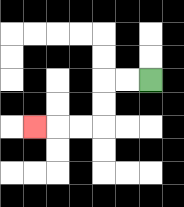{'start': '[6, 3]', 'end': '[1, 5]', 'path_directions': 'L,L,D,D,L,L,L', 'path_coordinates': '[[6, 3], [5, 3], [4, 3], [4, 4], [4, 5], [3, 5], [2, 5], [1, 5]]'}